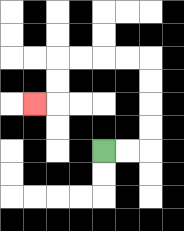{'start': '[4, 6]', 'end': '[1, 4]', 'path_directions': 'R,R,U,U,U,U,L,L,L,L,D,D,L', 'path_coordinates': '[[4, 6], [5, 6], [6, 6], [6, 5], [6, 4], [6, 3], [6, 2], [5, 2], [4, 2], [3, 2], [2, 2], [2, 3], [2, 4], [1, 4]]'}